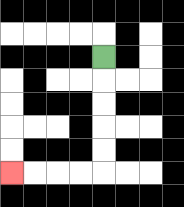{'start': '[4, 2]', 'end': '[0, 7]', 'path_directions': 'D,D,D,D,D,L,L,L,L', 'path_coordinates': '[[4, 2], [4, 3], [4, 4], [4, 5], [4, 6], [4, 7], [3, 7], [2, 7], [1, 7], [0, 7]]'}